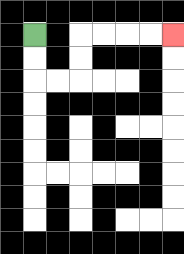{'start': '[1, 1]', 'end': '[7, 1]', 'path_directions': 'D,D,R,R,U,U,R,R,R,R', 'path_coordinates': '[[1, 1], [1, 2], [1, 3], [2, 3], [3, 3], [3, 2], [3, 1], [4, 1], [5, 1], [6, 1], [7, 1]]'}